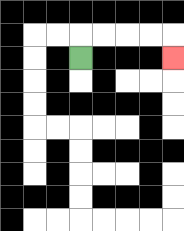{'start': '[3, 2]', 'end': '[7, 2]', 'path_directions': 'U,R,R,R,R,D', 'path_coordinates': '[[3, 2], [3, 1], [4, 1], [5, 1], [6, 1], [7, 1], [7, 2]]'}